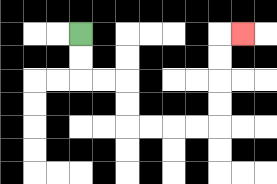{'start': '[3, 1]', 'end': '[10, 1]', 'path_directions': 'D,D,R,R,D,D,R,R,R,R,U,U,U,U,R', 'path_coordinates': '[[3, 1], [3, 2], [3, 3], [4, 3], [5, 3], [5, 4], [5, 5], [6, 5], [7, 5], [8, 5], [9, 5], [9, 4], [9, 3], [9, 2], [9, 1], [10, 1]]'}